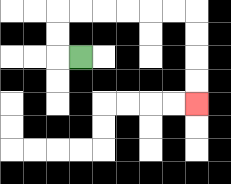{'start': '[3, 2]', 'end': '[8, 4]', 'path_directions': 'L,U,U,R,R,R,R,R,R,D,D,D,D', 'path_coordinates': '[[3, 2], [2, 2], [2, 1], [2, 0], [3, 0], [4, 0], [5, 0], [6, 0], [7, 0], [8, 0], [8, 1], [8, 2], [8, 3], [8, 4]]'}